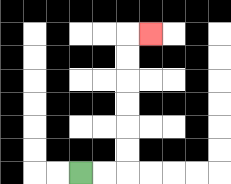{'start': '[3, 7]', 'end': '[6, 1]', 'path_directions': 'R,R,U,U,U,U,U,U,R', 'path_coordinates': '[[3, 7], [4, 7], [5, 7], [5, 6], [5, 5], [5, 4], [5, 3], [5, 2], [5, 1], [6, 1]]'}